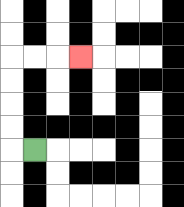{'start': '[1, 6]', 'end': '[3, 2]', 'path_directions': 'L,U,U,U,U,R,R,R', 'path_coordinates': '[[1, 6], [0, 6], [0, 5], [0, 4], [0, 3], [0, 2], [1, 2], [2, 2], [3, 2]]'}